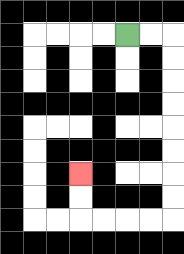{'start': '[5, 1]', 'end': '[3, 7]', 'path_directions': 'R,R,D,D,D,D,D,D,D,D,L,L,L,L,U,U', 'path_coordinates': '[[5, 1], [6, 1], [7, 1], [7, 2], [7, 3], [7, 4], [7, 5], [7, 6], [7, 7], [7, 8], [7, 9], [6, 9], [5, 9], [4, 9], [3, 9], [3, 8], [3, 7]]'}